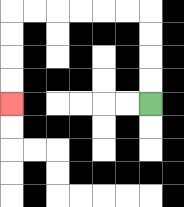{'start': '[6, 4]', 'end': '[0, 4]', 'path_directions': 'U,U,U,U,L,L,L,L,L,L,D,D,D,D', 'path_coordinates': '[[6, 4], [6, 3], [6, 2], [6, 1], [6, 0], [5, 0], [4, 0], [3, 0], [2, 0], [1, 0], [0, 0], [0, 1], [0, 2], [0, 3], [0, 4]]'}